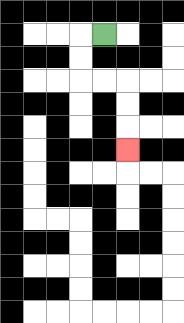{'start': '[4, 1]', 'end': '[5, 6]', 'path_directions': 'L,D,D,R,R,D,D,D', 'path_coordinates': '[[4, 1], [3, 1], [3, 2], [3, 3], [4, 3], [5, 3], [5, 4], [5, 5], [5, 6]]'}